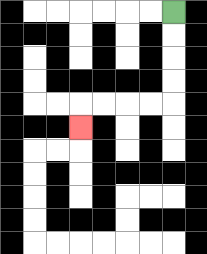{'start': '[7, 0]', 'end': '[3, 5]', 'path_directions': 'D,D,D,D,L,L,L,L,D', 'path_coordinates': '[[7, 0], [7, 1], [7, 2], [7, 3], [7, 4], [6, 4], [5, 4], [4, 4], [3, 4], [3, 5]]'}